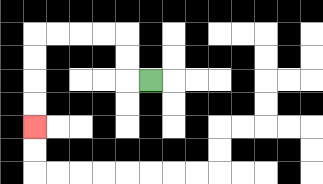{'start': '[6, 3]', 'end': '[1, 5]', 'path_directions': 'L,U,U,L,L,L,L,D,D,D,D', 'path_coordinates': '[[6, 3], [5, 3], [5, 2], [5, 1], [4, 1], [3, 1], [2, 1], [1, 1], [1, 2], [1, 3], [1, 4], [1, 5]]'}